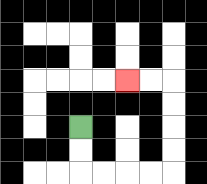{'start': '[3, 5]', 'end': '[5, 3]', 'path_directions': 'D,D,R,R,R,R,U,U,U,U,L,L', 'path_coordinates': '[[3, 5], [3, 6], [3, 7], [4, 7], [5, 7], [6, 7], [7, 7], [7, 6], [7, 5], [7, 4], [7, 3], [6, 3], [5, 3]]'}